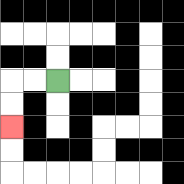{'start': '[2, 3]', 'end': '[0, 5]', 'path_directions': 'L,L,D,D', 'path_coordinates': '[[2, 3], [1, 3], [0, 3], [0, 4], [0, 5]]'}